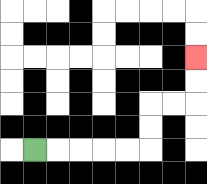{'start': '[1, 6]', 'end': '[8, 2]', 'path_directions': 'R,R,R,R,R,U,U,R,R,U,U', 'path_coordinates': '[[1, 6], [2, 6], [3, 6], [4, 6], [5, 6], [6, 6], [6, 5], [6, 4], [7, 4], [8, 4], [8, 3], [8, 2]]'}